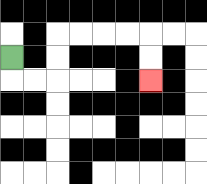{'start': '[0, 2]', 'end': '[6, 3]', 'path_directions': 'D,R,R,U,U,R,R,R,R,D,D', 'path_coordinates': '[[0, 2], [0, 3], [1, 3], [2, 3], [2, 2], [2, 1], [3, 1], [4, 1], [5, 1], [6, 1], [6, 2], [6, 3]]'}